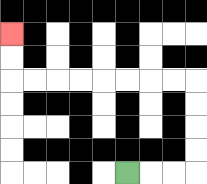{'start': '[5, 7]', 'end': '[0, 1]', 'path_directions': 'R,R,R,U,U,U,U,L,L,L,L,L,L,L,L,U,U', 'path_coordinates': '[[5, 7], [6, 7], [7, 7], [8, 7], [8, 6], [8, 5], [8, 4], [8, 3], [7, 3], [6, 3], [5, 3], [4, 3], [3, 3], [2, 3], [1, 3], [0, 3], [0, 2], [0, 1]]'}